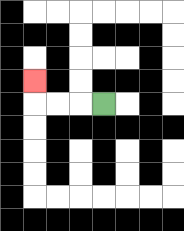{'start': '[4, 4]', 'end': '[1, 3]', 'path_directions': 'L,L,L,U', 'path_coordinates': '[[4, 4], [3, 4], [2, 4], [1, 4], [1, 3]]'}